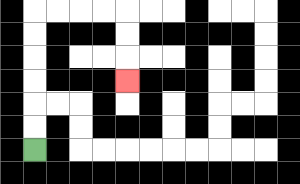{'start': '[1, 6]', 'end': '[5, 3]', 'path_directions': 'U,U,U,U,U,U,R,R,R,R,D,D,D', 'path_coordinates': '[[1, 6], [1, 5], [1, 4], [1, 3], [1, 2], [1, 1], [1, 0], [2, 0], [3, 0], [4, 0], [5, 0], [5, 1], [5, 2], [5, 3]]'}